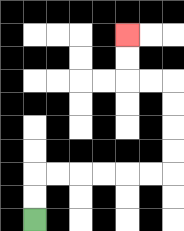{'start': '[1, 9]', 'end': '[5, 1]', 'path_directions': 'U,U,R,R,R,R,R,R,U,U,U,U,L,L,U,U', 'path_coordinates': '[[1, 9], [1, 8], [1, 7], [2, 7], [3, 7], [4, 7], [5, 7], [6, 7], [7, 7], [7, 6], [7, 5], [7, 4], [7, 3], [6, 3], [5, 3], [5, 2], [5, 1]]'}